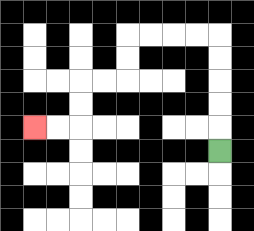{'start': '[9, 6]', 'end': '[1, 5]', 'path_directions': 'U,U,U,U,U,L,L,L,L,D,D,L,L,D,D,L,L', 'path_coordinates': '[[9, 6], [9, 5], [9, 4], [9, 3], [9, 2], [9, 1], [8, 1], [7, 1], [6, 1], [5, 1], [5, 2], [5, 3], [4, 3], [3, 3], [3, 4], [3, 5], [2, 5], [1, 5]]'}